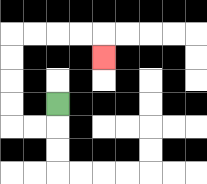{'start': '[2, 4]', 'end': '[4, 2]', 'path_directions': 'D,L,L,U,U,U,U,R,R,R,R,D', 'path_coordinates': '[[2, 4], [2, 5], [1, 5], [0, 5], [0, 4], [0, 3], [0, 2], [0, 1], [1, 1], [2, 1], [3, 1], [4, 1], [4, 2]]'}